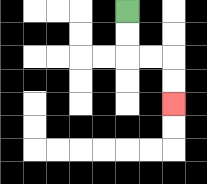{'start': '[5, 0]', 'end': '[7, 4]', 'path_directions': 'D,D,R,R,D,D', 'path_coordinates': '[[5, 0], [5, 1], [5, 2], [6, 2], [7, 2], [7, 3], [7, 4]]'}